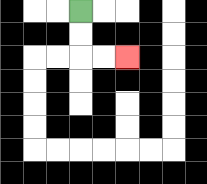{'start': '[3, 0]', 'end': '[5, 2]', 'path_directions': 'D,D,R,R', 'path_coordinates': '[[3, 0], [3, 1], [3, 2], [4, 2], [5, 2]]'}